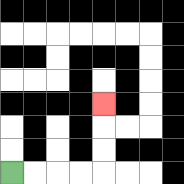{'start': '[0, 7]', 'end': '[4, 4]', 'path_directions': 'R,R,R,R,U,U,U', 'path_coordinates': '[[0, 7], [1, 7], [2, 7], [3, 7], [4, 7], [4, 6], [4, 5], [4, 4]]'}